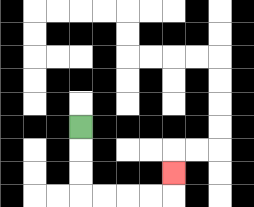{'start': '[3, 5]', 'end': '[7, 7]', 'path_directions': 'D,D,D,R,R,R,R,U', 'path_coordinates': '[[3, 5], [3, 6], [3, 7], [3, 8], [4, 8], [5, 8], [6, 8], [7, 8], [7, 7]]'}